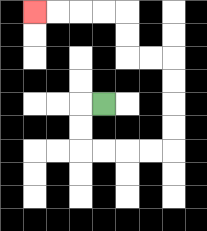{'start': '[4, 4]', 'end': '[1, 0]', 'path_directions': 'L,D,D,R,R,R,R,U,U,U,U,L,L,U,U,L,L,L,L', 'path_coordinates': '[[4, 4], [3, 4], [3, 5], [3, 6], [4, 6], [5, 6], [6, 6], [7, 6], [7, 5], [7, 4], [7, 3], [7, 2], [6, 2], [5, 2], [5, 1], [5, 0], [4, 0], [3, 0], [2, 0], [1, 0]]'}